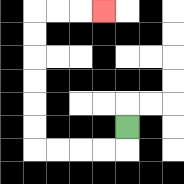{'start': '[5, 5]', 'end': '[4, 0]', 'path_directions': 'D,L,L,L,L,U,U,U,U,U,U,R,R,R', 'path_coordinates': '[[5, 5], [5, 6], [4, 6], [3, 6], [2, 6], [1, 6], [1, 5], [1, 4], [1, 3], [1, 2], [1, 1], [1, 0], [2, 0], [3, 0], [4, 0]]'}